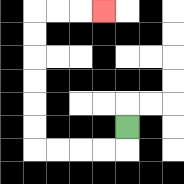{'start': '[5, 5]', 'end': '[4, 0]', 'path_directions': 'D,L,L,L,L,U,U,U,U,U,U,R,R,R', 'path_coordinates': '[[5, 5], [5, 6], [4, 6], [3, 6], [2, 6], [1, 6], [1, 5], [1, 4], [1, 3], [1, 2], [1, 1], [1, 0], [2, 0], [3, 0], [4, 0]]'}